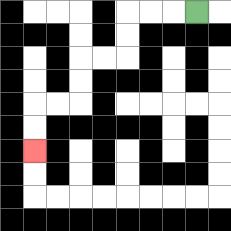{'start': '[8, 0]', 'end': '[1, 6]', 'path_directions': 'L,L,L,D,D,L,L,D,D,L,L,D,D', 'path_coordinates': '[[8, 0], [7, 0], [6, 0], [5, 0], [5, 1], [5, 2], [4, 2], [3, 2], [3, 3], [3, 4], [2, 4], [1, 4], [1, 5], [1, 6]]'}